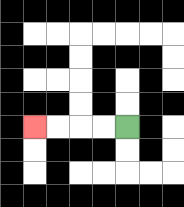{'start': '[5, 5]', 'end': '[1, 5]', 'path_directions': 'L,L,L,L', 'path_coordinates': '[[5, 5], [4, 5], [3, 5], [2, 5], [1, 5]]'}